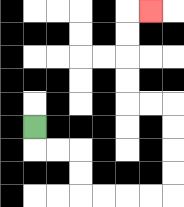{'start': '[1, 5]', 'end': '[6, 0]', 'path_directions': 'D,R,R,D,D,R,R,R,R,U,U,U,U,L,L,U,U,U,U,R', 'path_coordinates': '[[1, 5], [1, 6], [2, 6], [3, 6], [3, 7], [3, 8], [4, 8], [5, 8], [6, 8], [7, 8], [7, 7], [7, 6], [7, 5], [7, 4], [6, 4], [5, 4], [5, 3], [5, 2], [5, 1], [5, 0], [6, 0]]'}